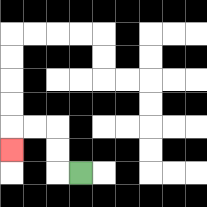{'start': '[3, 7]', 'end': '[0, 6]', 'path_directions': 'L,U,U,L,L,D', 'path_coordinates': '[[3, 7], [2, 7], [2, 6], [2, 5], [1, 5], [0, 5], [0, 6]]'}